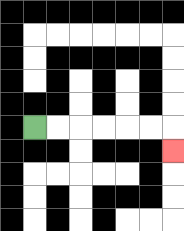{'start': '[1, 5]', 'end': '[7, 6]', 'path_directions': 'R,R,R,R,R,R,D', 'path_coordinates': '[[1, 5], [2, 5], [3, 5], [4, 5], [5, 5], [6, 5], [7, 5], [7, 6]]'}